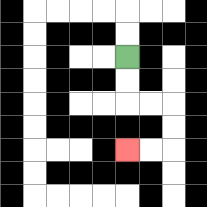{'start': '[5, 2]', 'end': '[5, 6]', 'path_directions': 'D,D,R,R,D,D,L,L', 'path_coordinates': '[[5, 2], [5, 3], [5, 4], [6, 4], [7, 4], [7, 5], [7, 6], [6, 6], [5, 6]]'}